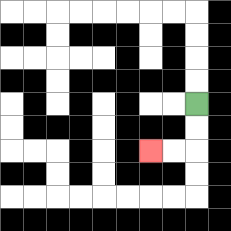{'start': '[8, 4]', 'end': '[6, 6]', 'path_directions': 'D,D,L,L', 'path_coordinates': '[[8, 4], [8, 5], [8, 6], [7, 6], [6, 6]]'}